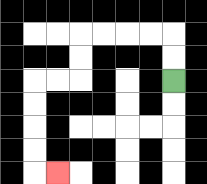{'start': '[7, 3]', 'end': '[2, 7]', 'path_directions': 'U,U,L,L,L,L,D,D,L,L,D,D,D,D,R', 'path_coordinates': '[[7, 3], [7, 2], [7, 1], [6, 1], [5, 1], [4, 1], [3, 1], [3, 2], [3, 3], [2, 3], [1, 3], [1, 4], [1, 5], [1, 6], [1, 7], [2, 7]]'}